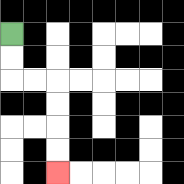{'start': '[0, 1]', 'end': '[2, 7]', 'path_directions': 'D,D,R,R,D,D,D,D', 'path_coordinates': '[[0, 1], [0, 2], [0, 3], [1, 3], [2, 3], [2, 4], [2, 5], [2, 6], [2, 7]]'}